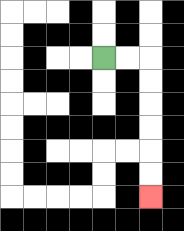{'start': '[4, 2]', 'end': '[6, 8]', 'path_directions': 'R,R,D,D,D,D,D,D', 'path_coordinates': '[[4, 2], [5, 2], [6, 2], [6, 3], [6, 4], [6, 5], [6, 6], [6, 7], [6, 8]]'}